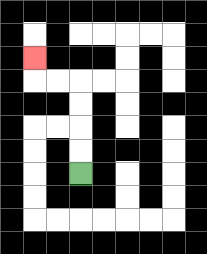{'start': '[3, 7]', 'end': '[1, 2]', 'path_directions': 'U,U,U,U,L,L,U', 'path_coordinates': '[[3, 7], [3, 6], [3, 5], [3, 4], [3, 3], [2, 3], [1, 3], [1, 2]]'}